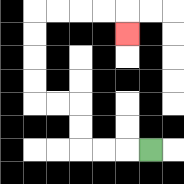{'start': '[6, 6]', 'end': '[5, 1]', 'path_directions': 'L,L,L,U,U,L,L,U,U,U,U,R,R,R,R,D', 'path_coordinates': '[[6, 6], [5, 6], [4, 6], [3, 6], [3, 5], [3, 4], [2, 4], [1, 4], [1, 3], [1, 2], [1, 1], [1, 0], [2, 0], [3, 0], [4, 0], [5, 0], [5, 1]]'}